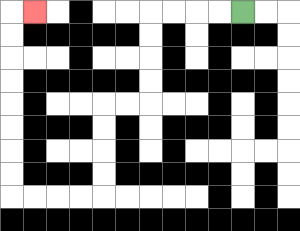{'start': '[10, 0]', 'end': '[1, 0]', 'path_directions': 'L,L,L,L,D,D,D,D,L,L,D,D,D,D,L,L,L,L,U,U,U,U,U,U,U,U,R', 'path_coordinates': '[[10, 0], [9, 0], [8, 0], [7, 0], [6, 0], [6, 1], [6, 2], [6, 3], [6, 4], [5, 4], [4, 4], [4, 5], [4, 6], [4, 7], [4, 8], [3, 8], [2, 8], [1, 8], [0, 8], [0, 7], [0, 6], [0, 5], [0, 4], [0, 3], [0, 2], [0, 1], [0, 0], [1, 0]]'}